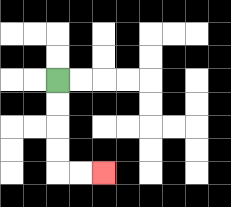{'start': '[2, 3]', 'end': '[4, 7]', 'path_directions': 'D,D,D,D,R,R', 'path_coordinates': '[[2, 3], [2, 4], [2, 5], [2, 6], [2, 7], [3, 7], [4, 7]]'}